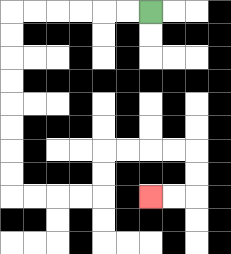{'start': '[6, 0]', 'end': '[6, 8]', 'path_directions': 'L,L,L,L,L,L,D,D,D,D,D,D,D,D,R,R,R,R,U,U,R,R,R,R,D,D,L,L', 'path_coordinates': '[[6, 0], [5, 0], [4, 0], [3, 0], [2, 0], [1, 0], [0, 0], [0, 1], [0, 2], [0, 3], [0, 4], [0, 5], [0, 6], [0, 7], [0, 8], [1, 8], [2, 8], [3, 8], [4, 8], [4, 7], [4, 6], [5, 6], [6, 6], [7, 6], [8, 6], [8, 7], [8, 8], [7, 8], [6, 8]]'}